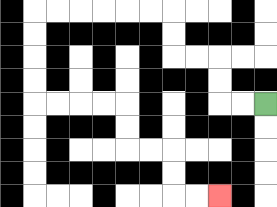{'start': '[11, 4]', 'end': '[9, 8]', 'path_directions': 'L,L,U,U,L,L,U,U,L,L,L,L,L,L,D,D,D,D,R,R,R,R,D,D,R,R,D,D,R,R', 'path_coordinates': '[[11, 4], [10, 4], [9, 4], [9, 3], [9, 2], [8, 2], [7, 2], [7, 1], [7, 0], [6, 0], [5, 0], [4, 0], [3, 0], [2, 0], [1, 0], [1, 1], [1, 2], [1, 3], [1, 4], [2, 4], [3, 4], [4, 4], [5, 4], [5, 5], [5, 6], [6, 6], [7, 6], [7, 7], [7, 8], [8, 8], [9, 8]]'}